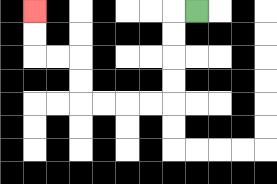{'start': '[8, 0]', 'end': '[1, 0]', 'path_directions': 'L,D,D,D,D,L,L,L,L,U,U,L,L,U,U', 'path_coordinates': '[[8, 0], [7, 0], [7, 1], [7, 2], [7, 3], [7, 4], [6, 4], [5, 4], [4, 4], [3, 4], [3, 3], [3, 2], [2, 2], [1, 2], [1, 1], [1, 0]]'}